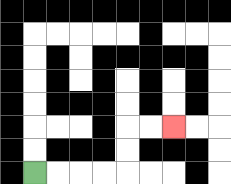{'start': '[1, 7]', 'end': '[7, 5]', 'path_directions': 'R,R,R,R,U,U,R,R', 'path_coordinates': '[[1, 7], [2, 7], [3, 7], [4, 7], [5, 7], [5, 6], [5, 5], [6, 5], [7, 5]]'}